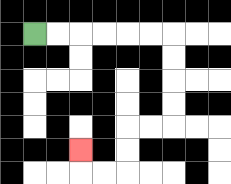{'start': '[1, 1]', 'end': '[3, 6]', 'path_directions': 'R,R,R,R,R,R,D,D,D,D,L,L,D,D,L,L,U', 'path_coordinates': '[[1, 1], [2, 1], [3, 1], [4, 1], [5, 1], [6, 1], [7, 1], [7, 2], [7, 3], [7, 4], [7, 5], [6, 5], [5, 5], [5, 6], [5, 7], [4, 7], [3, 7], [3, 6]]'}